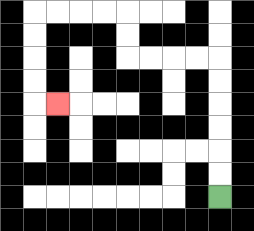{'start': '[9, 8]', 'end': '[2, 4]', 'path_directions': 'U,U,U,U,U,U,L,L,L,L,U,U,L,L,L,L,D,D,D,D,R', 'path_coordinates': '[[9, 8], [9, 7], [9, 6], [9, 5], [9, 4], [9, 3], [9, 2], [8, 2], [7, 2], [6, 2], [5, 2], [5, 1], [5, 0], [4, 0], [3, 0], [2, 0], [1, 0], [1, 1], [1, 2], [1, 3], [1, 4], [2, 4]]'}